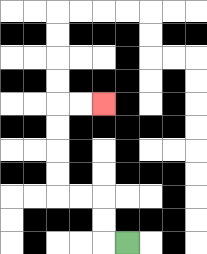{'start': '[5, 10]', 'end': '[4, 4]', 'path_directions': 'L,U,U,L,L,U,U,U,U,R,R', 'path_coordinates': '[[5, 10], [4, 10], [4, 9], [4, 8], [3, 8], [2, 8], [2, 7], [2, 6], [2, 5], [2, 4], [3, 4], [4, 4]]'}